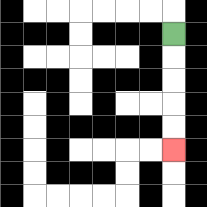{'start': '[7, 1]', 'end': '[7, 6]', 'path_directions': 'D,D,D,D,D', 'path_coordinates': '[[7, 1], [7, 2], [7, 3], [7, 4], [7, 5], [7, 6]]'}